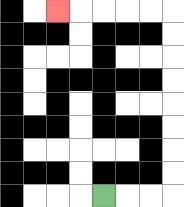{'start': '[4, 8]', 'end': '[2, 0]', 'path_directions': 'R,R,R,U,U,U,U,U,U,U,U,L,L,L,L,L', 'path_coordinates': '[[4, 8], [5, 8], [6, 8], [7, 8], [7, 7], [7, 6], [7, 5], [7, 4], [7, 3], [7, 2], [7, 1], [7, 0], [6, 0], [5, 0], [4, 0], [3, 0], [2, 0]]'}